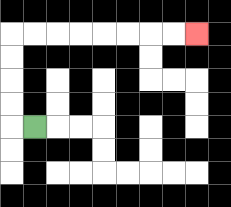{'start': '[1, 5]', 'end': '[8, 1]', 'path_directions': 'L,U,U,U,U,R,R,R,R,R,R,R,R', 'path_coordinates': '[[1, 5], [0, 5], [0, 4], [0, 3], [0, 2], [0, 1], [1, 1], [2, 1], [3, 1], [4, 1], [5, 1], [6, 1], [7, 1], [8, 1]]'}